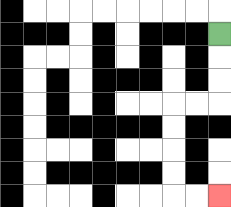{'start': '[9, 1]', 'end': '[9, 8]', 'path_directions': 'D,D,D,L,L,D,D,D,D,R,R', 'path_coordinates': '[[9, 1], [9, 2], [9, 3], [9, 4], [8, 4], [7, 4], [7, 5], [7, 6], [7, 7], [7, 8], [8, 8], [9, 8]]'}